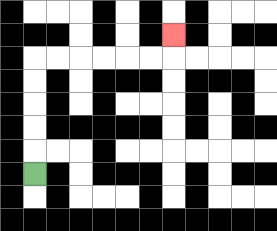{'start': '[1, 7]', 'end': '[7, 1]', 'path_directions': 'U,U,U,U,U,R,R,R,R,R,R,U', 'path_coordinates': '[[1, 7], [1, 6], [1, 5], [1, 4], [1, 3], [1, 2], [2, 2], [3, 2], [4, 2], [5, 2], [6, 2], [7, 2], [7, 1]]'}